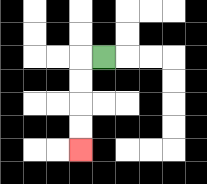{'start': '[4, 2]', 'end': '[3, 6]', 'path_directions': 'L,D,D,D,D', 'path_coordinates': '[[4, 2], [3, 2], [3, 3], [3, 4], [3, 5], [3, 6]]'}